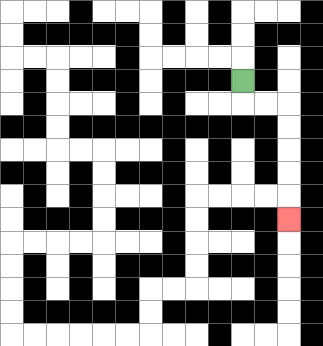{'start': '[10, 3]', 'end': '[12, 9]', 'path_directions': 'D,R,R,D,D,D,D,D', 'path_coordinates': '[[10, 3], [10, 4], [11, 4], [12, 4], [12, 5], [12, 6], [12, 7], [12, 8], [12, 9]]'}